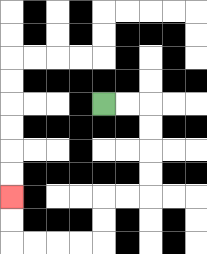{'start': '[4, 4]', 'end': '[0, 8]', 'path_directions': 'R,R,D,D,D,D,L,L,D,D,L,L,L,L,U,U', 'path_coordinates': '[[4, 4], [5, 4], [6, 4], [6, 5], [6, 6], [6, 7], [6, 8], [5, 8], [4, 8], [4, 9], [4, 10], [3, 10], [2, 10], [1, 10], [0, 10], [0, 9], [0, 8]]'}